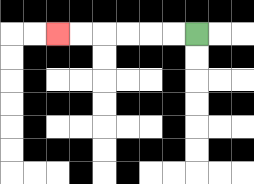{'start': '[8, 1]', 'end': '[2, 1]', 'path_directions': 'L,L,L,L,L,L', 'path_coordinates': '[[8, 1], [7, 1], [6, 1], [5, 1], [4, 1], [3, 1], [2, 1]]'}